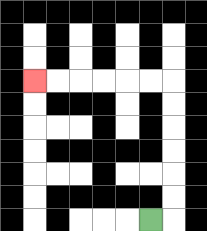{'start': '[6, 9]', 'end': '[1, 3]', 'path_directions': 'R,U,U,U,U,U,U,L,L,L,L,L,L', 'path_coordinates': '[[6, 9], [7, 9], [7, 8], [7, 7], [7, 6], [7, 5], [7, 4], [7, 3], [6, 3], [5, 3], [4, 3], [3, 3], [2, 3], [1, 3]]'}